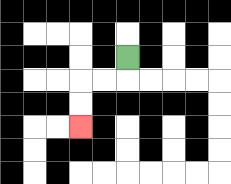{'start': '[5, 2]', 'end': '[3, 5]', 'path_directions': 'D,L,L,D,D', 'path_coordinates': '[[5, 2], [5, 3], [4, 3], [3, 3], [3, 4], [3, 5]]'}